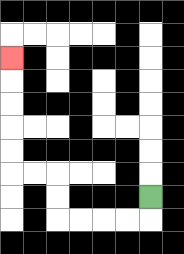{'start': '[6, 8]', 'end': '[0, 2]', 'path_directions': 'D,L,L,L,L,U,U,L,L,U,U,U,U,U', 'path_coordinates': '[[6, 8], [6, 9], [5, 9], [4, 9], [3, 9], [2, 9], [2, 8], [2, 7], [1, 7], [0, 7], [0, 6], [0, 5], [0, 4], [0, 3], [0, 2]]'}